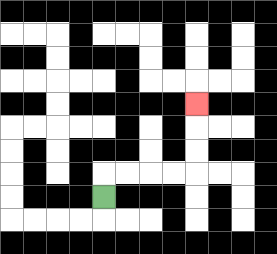{'start': '[4, 8]', 'end': '[8, 4]', 'path_directions': 'U,R,R,R,R,U,U,U', 'path_coordinates': '[[4, 8], [4, 7], [5, 7], [6, 7], [7, 7], [8, 7], [8, 6], [8, 5], [8, 4]]'}